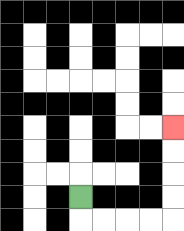{'start': '[3, 8]', 'end': '[7, 5]', 'path_directions': 'D,R,R,R,R,U,U,U,U', 'path_coordinates': '[[3, 8], [3, 9], [4, 9], [5, 9], [6, 9], [7, 9], [7, 8], [7, 7], [7, 6], [7, 5]]'}